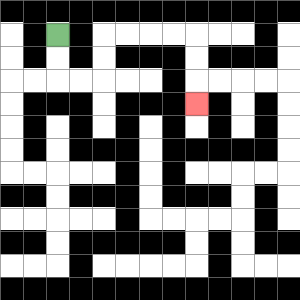{'start': '[2, 1]', 'end': '[8, 4]', 'path_directions': 'D,D,R,R,U,U,R,R,R,R,D,D,D', 'path_coordinates': '[[2, 1], [2, 2], [2, 3], [3, 3], [4, 3], [4, 2], [4, 1], [5, 1], [6, 1], [7, 1], [8, 1], [8, 2], [8, 3], [8, 4]]'}